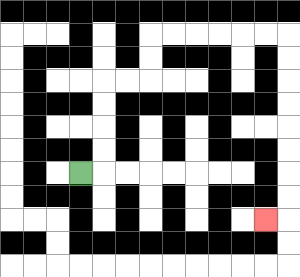{'start': '[3, 7]', 'end': '[11, 9]', 'path_directions': 'R,U,U,U,U,R,R,U,U,R,R,R,R,R,R,D,D,D,D,D,D,D,D,L', 'path_coordinates': '[[3, 7], [4, 7], [4, 6], [4, 5], [4, 4], [4, 3], [5, 3], [6, 3], [6, 2], [6, 1], [7, 1], [8, 1], [9, 1], [10, 1], [11, 1], [12, 1], [12, 2], [12, 3], [12, 4], [12, 5], [12, 6], [12, 7], [12, 8], [12, 9], [11, 9]]'}